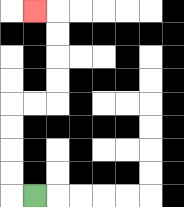{'start': '[1, 8]', 'end': '[1, 0]', 'path_directions': 'L,U,U,U,U,R,R,U,U,U,U,L', 'path_coordinates': '[[1, 8], [0, 8], [0, 7], [0, 6], [0, 5], [0, 4], [1, 4], [2, 4], [2, 3], [2, 2], [2, 1], [2, 0], [1, 0]]'}